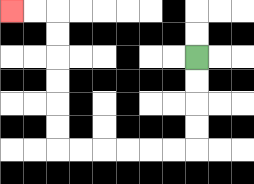{'start': '[8, 2]', 'end': '[0, 0]', 'path_directions': 'D,D,D,D,L,L,L,L,L,L,U,U,U,U,U,U,L,L', 'path_coordinates': '[[8, 2], [8, 3], [8, 4], [8, 5], [8, 6], [7, 6], [6, 6], [5, 6], [4, 6], [3, 6], [2, 6], [2, 5], [2, 4], [2, 3], [2, 2], [2, 1], [2, 0], [1, 0], [0, 0]]'}